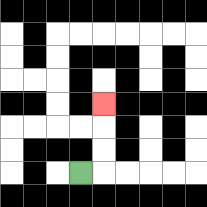{'start': '[3, 7]', 'end': '[4, 4]', 'path_directions': 'R,U,U,U', 'path_coordinates': '[[3, 7], [4, 7], [4, 6], [4, 5], [4, 4]]'}